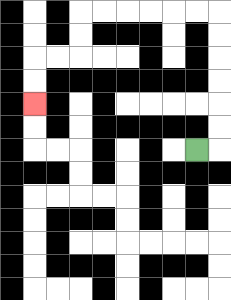{'start': '[8, 6]', 'end': '[1, 4]', 'path_directions': 'R,U,U,U,U,U,U,L,L,L,L,L,L,D,D,L,L,D,D', 'path_coordinates': '[[8, 6], [9, 6], [9, 5], [9, 4], [9, 3], [9, 2], [9, 1], [9, 0], [8, 0], [7, 0], [6, 0], [5, 0], [4, 0], [3, 0], [3, 1], [3, 2], [2, 2], [1, 2], [1, 3], [1, 4]]'}